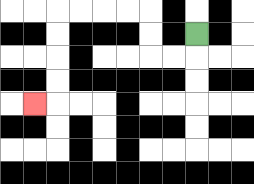{'start': '[8, 1]', 'end': '[1, 4]', 'path_directions': 'D,L,L,U,U,L,L,L,L,D,D,D,D,L', 'path_coordinates': '[[8, 1], [8, 2], [7, 2], [6, 2], [6, 1], [6, 0], [5, 0], [4, 0], [3, 0], [2, 0], [2, 1], [2, 2], [2, 3], [2, 4], [1, 4]]'}